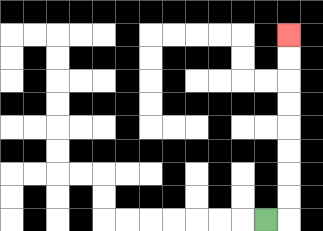{'start': '[11, 9]', 'end': '[12, 1]', 'path_directions': 'R,U,U,U,U,U,U,U,U', 'path_coordinates': '[[11, 9], [12, 9], [12, 8], [12, 7], [12, 6], [12, 5], [12, 4], [12, 3], [12, 2], [12, 1]]'}